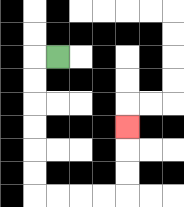{'start': '[2, 2]', 'end': '[5, 5]', 'path_directions': 'L,D,D,D,D,D,D,R,R,R,R,U,U,U', 'path_coordinates': '[[2, 2], [1, 2], [1, 3], [1, 4], [1, 5], [1, 6], [1, 7], [1, 8], [2, 8], [3, 8], [4, 8], [5, 8], [5, 7], [5, 6], [5, 5]]'}